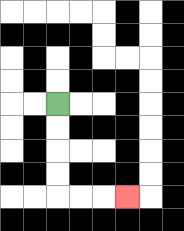{'start': '[2, 4]', 'end': '[5, 8]', 'path_directions': 'D,D,D,D,R,R,R', 'path_coordinates': '[[2, 4], [2, 5], [2, 6], [2, 7], [2, 8], [3, 8], [4, 8], [5, 8]]'}